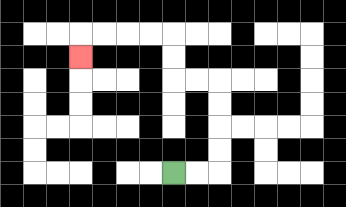{'start': '[7, 7]', 'end': '[3, 2]', 'path_directions': 'R,R,U,U,U,U,L,L,U,U,L,L,L,L,D', 'path_coordinates': '[[7, 7], [8, 7], [9, 7], [9, 6], [9, 5], [9, 4], [9, 3], [8, 3], [7, 3], [7, 2], [7, 1], [6, 1], [5, 1], [4, 1], [3, 1], [3, 2]]'}